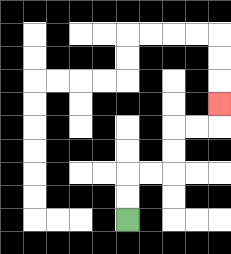{'start': '[5, 9]', 'end': '[9, 4]', 'path_directions': 'U,U,R,R,U,U,R,R,U', 'path_coordinates': '[[5, 9], [5, 8], [5, 7], [6, 7], [7, 7], [7, 6], [7, 5], [8, 5], [9, 5], [9, 4]]'}